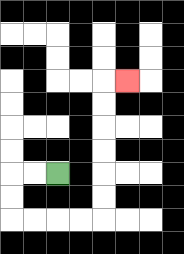{'start': '[2, 7]', 'end': '[5, 3]', 'path_directions': 'L,L,D,D,R,R,R,R,U,U,U,U,U,U,R', 'path_coordinates': '[[2, 7], [1, 7], [0, 7], [0, 8], [0, 9], [1, 9], [2, 9], [3, 9], [4, 9], [4, 8], [4, 7], [4, 6], [4, 5], [4, 4], [4, 3], [5, 3]]'}